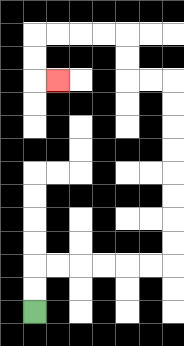{'start': '[1, 13]', 'end': '[2, 3]', 'path_directions': 'U,U,R,R,R,R,R,R,U,U,U,U,U,U,U,U,L,L,U,U,L,L,L,L,D,D,R', 'path_coordinates': '[[1, 13], [1, 12], [1, 11], [2, 11], [3, 11], [4, 11], [5, 11], [6, 11], [7, 11], [7, 10], [7, 9], [7, 8], [7, 7], [7, 6], [7, 5], [7, 4], [7, 3], [6, 3], [5, 3], [5, 2], [5, 1], [4, 1], [3, 1], [2, 1], [1, 1], [1, 2], [1, 3], [2, 3]]'}